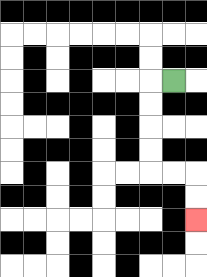{'start': '[7, 3]', 'end': '[8, 9]', 'path_directions': 'L,D,D,D,D,R,R,D,D', 'path_coordinates': '[[7, 3], [6, 3], [6, 4], [6, 5], [6, 6], [6, 7], [7, 7], [8, 7], [8, 8], [8, 9]]'}